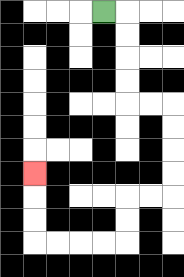{'start': '[4, 0]', 'end': '[1, 7]', 'path_directions': 'R,D,D,D,D,R,R,D,D,D,D,L,L,D,D,L,L,L,L,U,U,U', 'path_coordinates': '[[4, 0], [5, 0], [5, 1], [5, 2], [5, 3], [5, 4], [6, 4], [7, 4], [7, 5], [7, 6], [7, 7], [7, 8], [6, 8], [5, 8], [5, 9], [5, 10], [4, 10], [3, 10], [2, 10], [1, 10], [1, 9], [1, 8], [1, 7]]'}